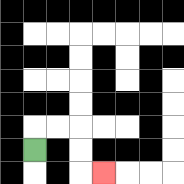{'start': '[1, 6]', 'end': '[4, 7]', 'path_directions': 'U,R,R,D,D,R', 'path_coordinates': '[[1, 6], [1, 5], [2, 5], [3, 5], [3, 6], [3, 7], [4, 7]]'}